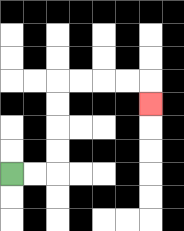{'start': '[0, 7]', 'end': '[6, 4]', 'path_directions': 'R,R,U,U,U,U,R,R,R,R,D', 'path_coordinates': '[[0, 7], [1, 7], [2, 7], [2, 6], [2, 5], [2, 4], [2, 3], [3, 3], [4, 3], [5, 3], [6, 3], [6, 4]]'}